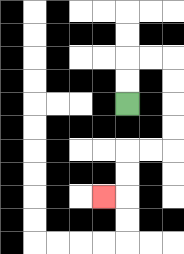{'start': '[5, 4]', 'end': '[4, 8]', 'path_directions': 'U,U,R,R,D,D,D,D,L,L,D,D,L', 'path_coordinates': '[[5, 4], [5, 3], [5, 2], [6, 2], [7, 2], [7, 3], [7, 4], [7, 5], [7, 6], [6, 6], [5, 6], [5, 7], [5, 8], [4, 8]]'}